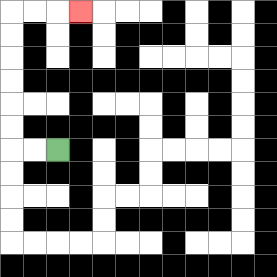{'start': '[2, 6]', 'end': '[3, 0]', 'path_directions': 'L,L,U,U,U,U,U,U,R,R,R', 'path_coordinates': '[[2, 6], [1, 6], [0, 6], [0, 5], [0, 4], [0, 3], [0, 2], [0, 1], [0, 0], [1, 0], [2, 0], [3, 0]]'}